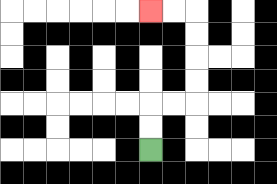{'start': '[6, 6]', 'end': '[6, 0]', 'path_directions': 'U,U,R,R,U,U,U,U,L,L', 'path_coordinates': '[[6, 6], [6, 5], [6, 4], [7, 4], [8, 4], [8, 3], [8, 2], [8, 1], [8, 0], [7, 0], [6, 0]]'}